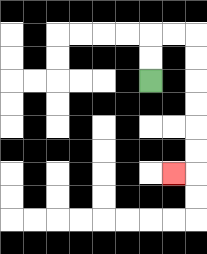{'start': '[6, 3]', 'end': '[7, 7]', 'path_directions': 'U,U,R,R,D,D,D,D,D,D,L', 'path_coordinates': '[[6, 3], [6, 2], [6, 1], [7, 1], [8, 1], [8, 2], [8, 3], [8, 4], [8, 5], [8, 6], [8, 7], [7, 7]]'}